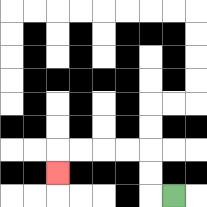{'start': '[7, 8]', 'end': '[2, 7]', 'path_directions': 'L,U,U,L,L,L,L,D', 'path_coordinates': '[[7, 8], [6, 8], [6, 7], [6, 6], [5, 6], [4, 6], [3, 6], [2, 6], [2, 7]]'}